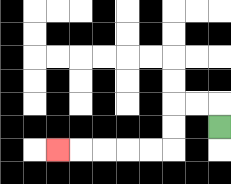{'start': '[9, 5]', 'end': '[2, 6]', 'path_directions': 'U,L,L,D,D,L,L,L,L,L', 'path_coordinates': '[[9, 5], [9, 4], [8, 4], [7, 4], [7, 5], [7, 6], [6, 6], [5, 6], [4, 6], [3, 6], [2, 6]]'}